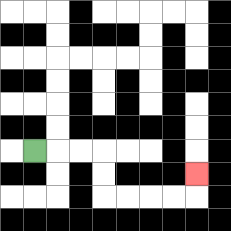{'start': '[1, 6]', 'end': '[8, 7]', 'path_directions': 'R,R,R,D,D,R,R,R,R,U', 'path_coordinates': '[[1, 6], [2, 6], [3, 6], [4, 6], [4, 7], [4, 8], [5, 8], [6, 8], [7, 8], [8, 8], [8, 7]]'}